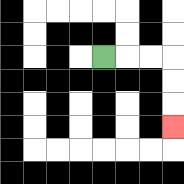{'start': '[4, 2]', 'end': '[7, 5]', 'path_directions': 'R,R,R,D,D,D', 'path_coordinates': '[[4, 2], [5, 2], [6, 2], [7, 2], [7, 3], [7, 4], [7, 5]]'}